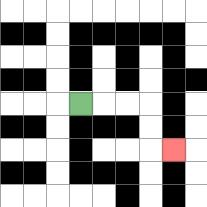{'start': '[3, 4]', 'end': '[7, 6]', 'path_directions': 'R,R,R,D,D,R', 'path_coordinates': '[[3, 4], [4, 4], [5, 4], [6, 4], [6, 5], [6, 6], [7, 6]]'}